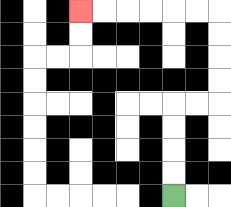{'start': '[7, 8]', 'end': '[3, 0]', 'path_directions': 'U,U,U,U,R,R,U,U,U,U,L,L,L,L,L,L', 'path_coordinates': '[[7, 8], [7, 7], [7, 6], [7, 5], [7, 4], [8, 4], [9, 4], [9, 3], [9, 2], [9, 1], [9, 0], [8, 0], [7, 0], [6, 0], [5, 0], [4, 0], [3, 0]]'}